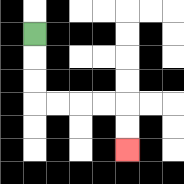{'start': '[1, 1]', 'end': '[5, 6]', 'path_directions': 'D,D,D,R,R,R,R,D,D', 'path_coordinates': '[[1, 1], [1, 2], [1, 3], [1, 4], [2, 4], [3, 4], [4, 4], [5, 4], [5, 5], [5, 6]]'}